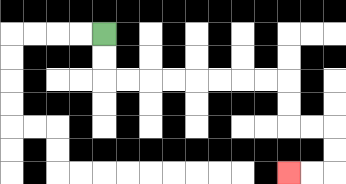{'start': '[4, 1]', 'end': '[12, 7]', 'path_directions': 'D,D,R,R,R,R,R,R,R,R,D,D,R,R,D,D,L,L', 'path_coordinates': '[[4, 1], [4, 2], [4, 3], [5, 3], [6, 3], [7, 3], [8, 3], [9, 3], [10, 3], [11, 3], [12, 3], [12, 4], [12, 5], [13, 5], [14, 5], [14, 6], [14, 7], [13, 7], [12, 7]]'}